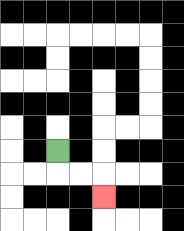{'start': '[2, 6]', 'end': '[4, 8]', 'path_directions': 'D,R,R,D', 'path_coordinates': '[[2, 6], [2, 7], [3, 7], [4, 7], [4, 8]]'}